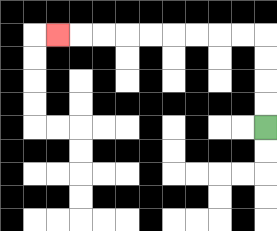{'start': '[11, 5]', 'end': '[2, 1]', 'path_directions': 'U,U,U,U,L,L,L,L,L,L,L,L,L', 'path_coordinates': '[[11, 5], [11, 4], [11, 3], [11, 2], [11, 1], [10, 1], [9, 1], [8, 1], [7, 1], [6, 1], [5, 1], [4, 1], [3, 1], [2, 1]]'}